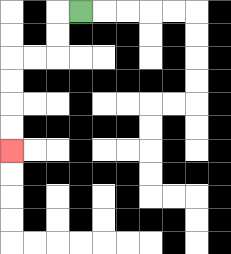{'start': '[3, 0]', 'end': '[0, 6]', 'path_directions': 'L,D,D,L,L,D,D,D,D', 'path_coordinates': '[[3, 0], [2, 0], [2, 1], [2, 2], [1, 2], [0, 2], [0, 3], [0, 4], [0, 5], [0, 6]]'}